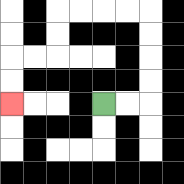{'start': '[4, 4]', 'end': '[0, 4]', 'path_directions': 'R,R,U,U,U,U,L,L,L,L,D,D,L,L,D,D', 'path_coordinates': '[[4, 4], [5, 4], [6, 4], [6, 3], [6, 2], [6, 1], [6, 0], [5, 0], [4, 0], [3, 0], [2, 0], [2, 1], [2, 2], [1, 2], [0, 2], [0, 3], [0, 4]]'}